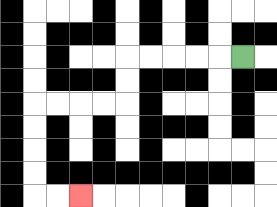{'start': '[10, 2]', 'end': '[3, 8]', 'path_directions': 'L,L,L,L,L,D,D,L,L,L,L,D,D,D,D,R,R', 'path_coordinates': '[[10, 2], [9, 2], [8, 2], [7, 2], [6, 2], [5, 2], [5, 3], [5, 4], [4, 4], [3, 4], [2, 4], [1, 4], [1, 5], [1, 6], [1, 7], [1, 8], [2, 8], [3, 8]]'}